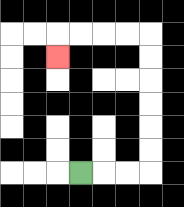{'start': '[3, 7]', 'end': '[2, 2]', 'path_directions': 'R,R,R,U,U,U,U,U,U,L,L,L,L,D', 'path_coordinates': '[[3, 7], [4, 7], [5, 7], [6, 7], [6, 6], [6, 5], [6, 4], [6, 3], [6, 2], [6, 1], [5, 1], [4, 1], [3, 1], [2, 1], [2, 2]]'}